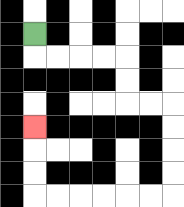{'start': '[1, 1]', 'end': '[1, 5]', 'path_directions': 'D,R,R,R,R,D,D,R,R,D,D,D,D,L,L,L,L,L,L,U,U,U', 'path_coordinates': '[[1, 1], [1, 2], [2, 2], [3, 2], [4, 2], [5, 2], [5, 3], [5, 4], [6, 4], [7, 4], [7, 5], [7, 6], [7, 7], [7, 8], [6, 8], [5, 8], [4, 8], [3, 8], [2, 8], [1, 8], [1, 7], [1, 6], [1, 5]]'}